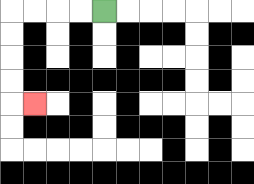{'start': '[4, 0]', 'end': '[1, 4]', 'path_directions': 'L,L,L,L,D,D,D,D,R', 'path_coordinates': '[[4, 0], [3, 0], [2, 0], [1, 0], [0, 0], [0, 1], [0, 2], [0, 3], [0, 4], [1, 4]]'}